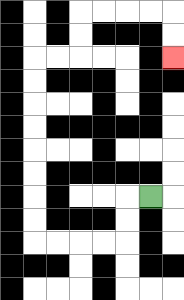{'start': '[6, 8]', 'end': '[7, 2]', 'path_directions': 'L,D,D,L,L,L,L,U,U,U,U,U,U,U,U,R,R,U,U,R,R,R,R,D,D', 'path_coordinates': '[[6, 8], [5, 8], [5, 9], [5, 10], [4, 10], [3, 10], [2, 10], [1, 10], [1, 9], [1, 8], [1, 7], [1, 6], [1, 5], [1, 4], [1, 3], [1, 2], [2, 2], [3, 2], [3, 1], [3, 0], [4, 0], [5, 0], [6, 0], [7, 0], [7, 1], [7, 2]]'}